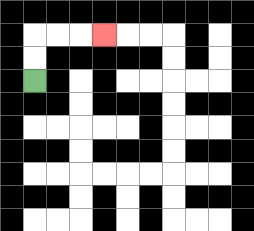{'start': '[1, 3]', 'end': '[4, 1]', 'path_directions': 'U,U,R,R,R', 'path_coordinates': '[[1, 3], [1, 2], [1, 1], [2, 1], [3, 1], [4, 1]]'}